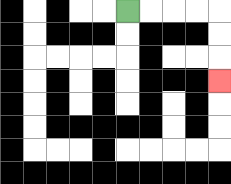{'start': '[5, 0]', 'end': '[9, 3]', 'path_directions': 'R,R,R,R,D,D,D', 'path_coordinates': '[[5, 0], [6, 0], [7, 0], [8, 0], [9, 0], [9, 1], [9, 2], [9, 3]]'}